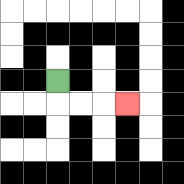{'start': '[2, 3]', 'end': '[5, 4]', 'path_directions': 'D,R,R,R', 'path_coordinates': '[[2, 3], [2, 4], [3, 4], [4, 4], [5, 4]]'}